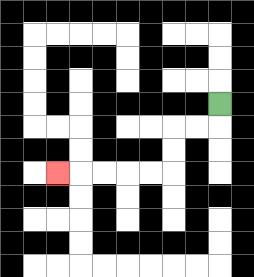{'start': '[9, 4]', 'end': '[2, 7]', 'path_directions': 'D,L,L,D,D,L,L,L,L,L', 'path_coordinates': '[[9, 4], [9, 5], [8, 5], [7, 5], [7, 6], [7, 7], [6, 7], [5, 7], [4, 7], [3, 7], [2, 7]]'}